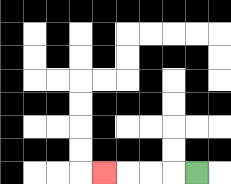{'start': '[8, 7]', 'end': '[4, 7]', 'path_directions': 'L,L,L,L', 'path_coordinates': '[[8, 7], [7, 7], [6, 7], [5, 7], [4, 7]]'}